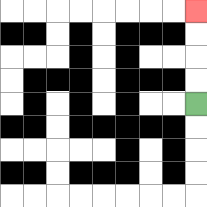{'start': '[8, 4]', 'end': '[8, 0]', 'path_directions': 'U,U,U,U', 'path_coordinates': '[[8, 4], [8, 3], [8, 2], [8, 1], [8, 0]]'}